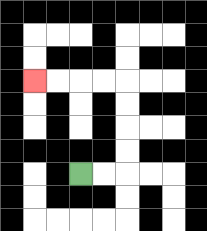{'start': '[3, 7]', 'end': '[1, 3]', 'path_directions': 'R,R,U,U,U,U,L,L,L,L', 'path_coordinates': '[[3, 7], [4, 7], [5, 7], [5, 6], [5, 5], [5, 4], [5, 3], [4, 3], [3, 3], [2, 3], [1, 3]]'}